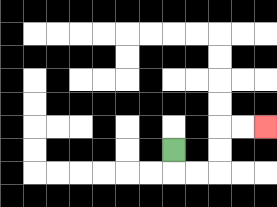{'start': '[7, 6]', 'end': '[11, 5]', 'path_directions': 'D,R,R,U,U,R,R', 'path_coordinates': '[[7, 6], [7, 7], [8, 7], [9, 7], [9, 6], [9, 5], [10, 5], [11, 5]]'}